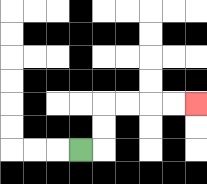{'start': '[3, 6]', 'end': '[8, 4]', 'path_directions': 'R,U,U,R,R,R,R', 'path_coordinates': '[[3, 6], [4, 6], [4, 5], [4, 4], [5, 4], [6, 4], [7, 4], [8, 4]]'}